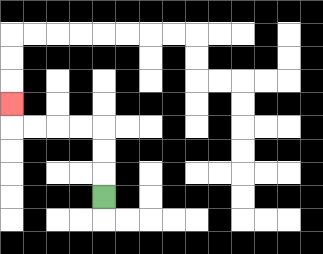{'start': '[4, 8]', 'end': '[0, 4]', 'path_directions': 'U,U,U,L,L,L,L,U', 'path_coordinates': '[[4, 8], [4, 7], [4, 6], [4, 5], [3, 5], [2, 5], [1, 5], [0, 5], [0, 4]]'}